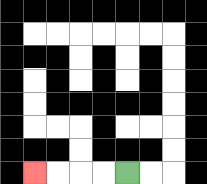{'start': '[5, 7]', 'end': '[1, 7]', 'path_directions': 'L,L,L,L', 'path_coordinates': '[[5, 7], [4, 7], [3, 7], [2, 7], [1, 7]]'}